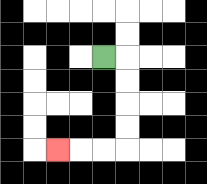{'start': '[4, 2]', 'end': '[2, 6]', 'path_directions': 'R,D,D,D,D,L,L,L', 'path_coordinates': '[[4, 2], [5, 2], [5, 3], [5, 4], [5, 5], [5, 6], [4, 6], [3, 6], [2, 6]]'}